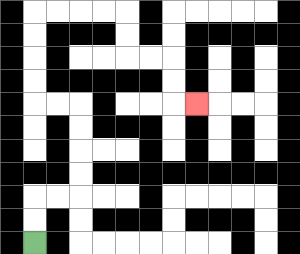{'start': '[1, 10]', 'end': '[8, 4]', 'path_directions': 'U,U,R,R,U,U,U,U,L,L,U,U,U,U,R,R,R,R,D,D,R,R,D,D,R', 'path_coordinates': '[[1, 10], [1, 9], [1, 8], [2, 8], [3, 8], [3, 7], [3, 6], [3, 5], [3, 4], [2, 4], [1, 4], [1, 3], [1, 2], [1, 1], [1, 0], [2, 0], [3, 0], [4, 0], [5, 0], [5, 1], [5, 2], [6, 2], [7, 2], [7, 3], [7, 4], [8, 4]]'}